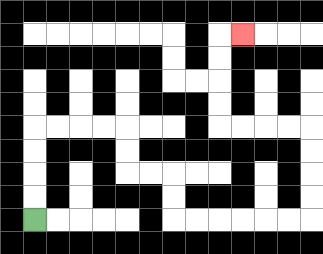{'start': '[1, 9]', 'end': '[10, 1]', 'path_directions': 'U,U,U,U,R,R,R,R,D,D,R,R,D,D,R,R,R,R,R,R,U,U,U,U,L,L,L,L,U,U,U,U,R', 'path_coordinates': '[[1, 9], [1, 8], [1, 7], [1, 6], [1, 5], [2, 5], [3, 5], [4, 5], [5, 5], [5, 6], [5, 7], [6, 7], [7, 7], [7, 8], [7, 9], [8, 9], [9, 9], [10, 9], [11, 9], [12, 9], [13, 9], [13, 8], [13, 7], [13, 6], [13, 5], [12, 5], [11, 5], [10, 5], [9, 5], [9, 4], [9, 3], [9, 2], [9, 1], [10, 1]]'}